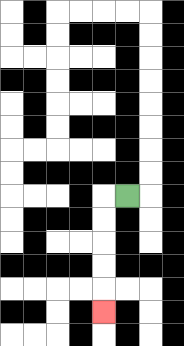{'start': '[5, 8]', 'end': '[4, 13]', 'path_directions': 'L,D,D,D,D,D', 'path_coordinates': '[[5, 8], [4, 8], [4, 9], [4, 10], [4, 11], [4, 12], [4, 13]]'}